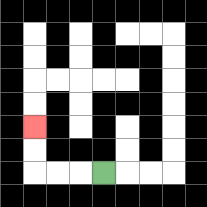{'start': '[4, 7]', 'end': '[1, 5]', 'path_directions': 'L,L,L,U,U', 'path_coordinates': '[[4, 7], [3, 7], [2, 7], [1, 7], [1, 6], [1, 5]]'}